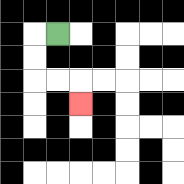{'start': '[2, 1]', 'end': '[3, 4]', 'path_directions': 'L,D,D,R,R,D', 'path_coordinates': '[[2, 1], [1, 1], [1, 2], [1, 3], [2, 3], [3, 3], [3, 4]]'}